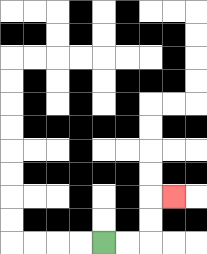{'start': '[4, 10]', 'end': '[7, 8]', 'path_directions': 'R,R,U,U,R', 'path_coordinates': '[[4, 10], [5, 10], [6, 10], [6, 9], [6, 8], [7, 8]]'}